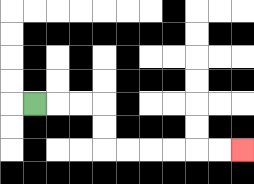{'start': '[1, 4]', 'end': '[10, 6]', 'path_directions': 'R,R,R,D,D,R,R,R,R,R,R', 'path_coordinates': '[[1, 4], [2, 4], [3, 4], [4, 4], [4, 5], [4, 6], [5, 6], [6, 6], [7, 6], [8, 6], [9, 6], [10, 6]]'}